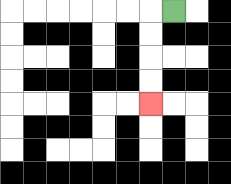{'start': '[7, 0]', 'end': '[6, 4]', 'path_directions': 'L,D,D,D,D', 'path_coordinates': '[[7, 0], [6, 0], [6, 1], [6, 2], [6, 3], [6, 4]]'}